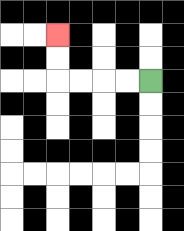{'start': '[6, 3]', 'end': '[2, 1]', 'path_directions': 'L,L,L,L,U,U', 'path_coordinates': '[[6, 3], [5, 3], [4, 3], [3, 3], [2, 3], [2, 2], [2, 1]]'}